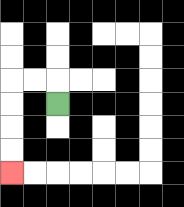{'start': '[2, 4]', 'end': '[0, 7]', 'path_directions': 'U,L,L,D,D,D,D', 'path_coordinates': '[[2, 4], [2, 3], [1, 3], [0, 3], [0, 4], [0, 5], [0, 6], [0, 7]]'}